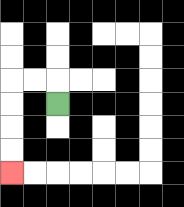{'start': '[2, 4]', 'end': '[0, 7]', 'path_directions': 'U,L,L,D,D,D,D', 'path_coordinates': '[[2, 4], [2, 3], [1, 3], [0, 3], [0, 4], [0, 5], [0, 6], [0, 7]]'}